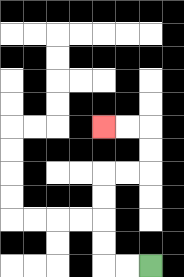{'start': '[6, 11]', 'end': '[4, 5]', 'path_directions': 'L,L,U,U,U,U,R,R,U,U,L,L', 'path_coordinates': '[[6, 11], [5, 11], [4, 11], [4, 10], [4, 9], [4, 8], [4, 7], [5, 7], [6, 7], [6, 6], [6, 5], [5, 5], [4, 5]]'}